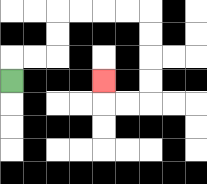{'start': '[0, 3]', 'end': '[4, 3]', 'path_directions': 'U,R,R,U,U,R,R,R,R,D,D,D,D,L,L,U', 'path_coordinates': '[[0, 3], [0, 2], [1, 2], [2, 2], [2, 1], [2, 0], [3, 0], [4, 0], [5, 0], [6, 0], [6, 1], [6, 2], [6, 3], [6, 4], [5, 4], [4, 4], [4, 3]]'}